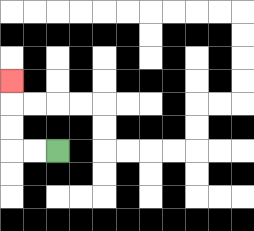{'start': '[2, 6]', 'end': '[0, 3]', 'path_directions': 'L,L,U,U,U', 'path_coordinates': '[[2, 6], [1, 6], [0, 6], [0, 5], [0, 4], [0, 3]]'}